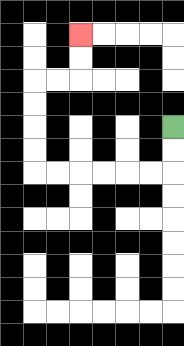{'start': '[7, 5]', 'end': '[3, 1]', 'path_directions': 'D,D,L,L,L,L,L,L,U,U,U,U,R,R,U,U', 'path_coordinates': '[[7, 5], [7, 6], [7, 7], [6, 7], [5, 7], [4, 7], [3, 7], [2, 7], [1, 7], [1, 6], [1, 5], [1, 4], [1, 3], [2, 3], [3, 3], [3, 2], [3, 1]]'}